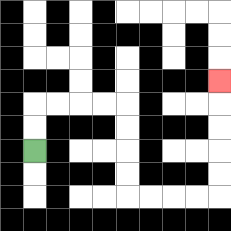{'start': '[1, 6]', 'end': '[9, 3]', 'path_directions': 'U,U,R,R,R,R,D,D,D,D,R,R,R,R,U,U,U,U,U', 'path_coordinates': '[[1, 6], [1, 5], [1, 4], [2, 4], [3, 4], [4, 4], [5, 4], [5, 5], [5, 6], [5, 7], [5, 8], [6, 8], [7, 8], [8, 8], [9, 8], [9, 7], [9, 6], [9, 5], [9, 4], [9, 3]]'}